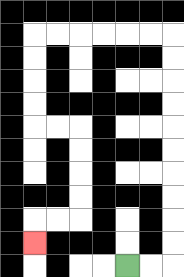{'start': '[5, 11]', 'end': '[1, 10]', 'path_directions': 'R,R,U,U,U,U,U,U,U,U,U,U,L,L,L,L,L,L,D,D,D,D,R,R,D,D,D,D,L,L,D', 'path_coordinates': '[[5, 11], [6, 11], [7, 11], [7, 10], [7, 9], [7, 8], [7, 7], [7, 6], [7, 5], [7, 4], [7, 3], [7, 2], [7, 1], [6, 1], [5, 1], [4, 1], [3, 1], [2, 1], [1, 1], [1, 2], [1, 3], [1, 4], [1, 5], [2, 5], [3, 5], [3, 6], [3, 7], [3, 8], [3, 9], [2, 9], [1, 9], [1, 10]]'}